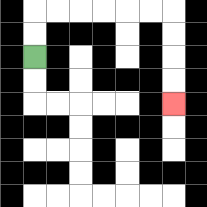{'start': '[1, 2]', 'end': '[7, 4]', 'path_directions': 'U,U,R,R,R,R,R,R,D,D,D,D', 'path_coordinates': '[[1, 2], [1, 1], [1, 0], [2, 0], [3, 0], [4, 0], [5, 0], [6, 0], [7, 0], [7, 1], [7, 2], [7, 3], [7, 4]]'}